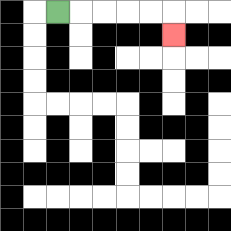{'start': '[2, 0]', 'end': '[7, 1]', 'path_directions': 'R,R,R,R,R,D', 'path_coordinates': '[[2, 0], [3, 0], [4, 0], [5, 0], [6, 0], [7, 0], [7, 1]]'}